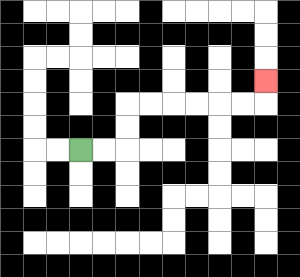{'start': '[3, 6]', 'end': '[11, 3]', 'path_directions': 'R,R,U,U,R,R,R,R,R,R,U', 'path_coordinates': '[[3, 6], [4, 6], [5, 6], [5, 5], [5, 4], [6, 4], [7, 4], [8, 4], [9, 4], [10, 4], [11, 4], [11, 3]]'}